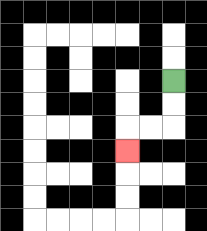{'start': '[7, 3]', 'end': '[5, 6]', 'path_directions': 'D,D,L,L,D', 'path_coordinates': '[[7, 3], [7, 4], [7, 5], [6, 5], [5, 5], [5, 6]]'}